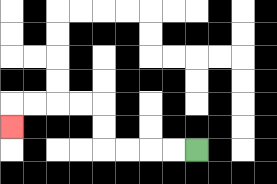{'start': '[8, 6]', 'end': '[0, 5]', 'path_directions': 'L,L,L,L,U,U,L,L,L,L,D', 'path_coordinates': '[[8, 6], [7, 6], [6, 6], [5, 6], [4, 6], [4, 5], [4, 4], [3, 4], [2, 4], [1, 4], [0, 4], [0, 5]]'}